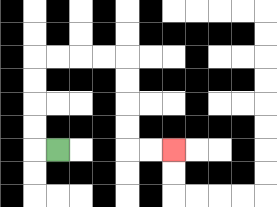{'start': '[2, 6]', 'end': '[7, 6]', 'path_directions': 'L,U,U,U,U,R,R,R,R,D,D,D,D,R,R', 'path_coordinates': '[[2, 6], [1, 6], [1, 5], [1, 4], [1, 3], [1, 2], [2, 2], [3, 2], [4, 2], [5, 2], [5, 3], [5, 4], [5, 5], [5, 6], [6, 6], [7, 6]]'}